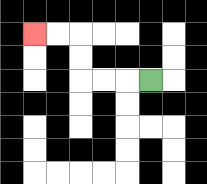{'start': '[6, 3]', 'end': '[1, 1]', 'path_directions': 'L,L,L,U,U,L,L', 'path_coordinates': '[[6, 3], [5, 3], [4, 3], [3, 3], [3, 2], [3, 1], [2, 1], [1, 1]]'}